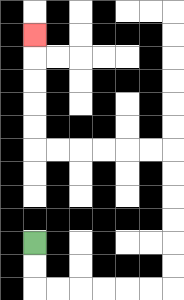{'start': '[1, 10]', 'end': '[1, 1]', 'path_directions': 'D,D,R,R,R,R,R,R,U,U,U,U,U,U,L,L,L,L,L,L,U,U,U,U,U', 'path_coordinates': '[[1, 10], [1, 11], [1, 12], [2, 12], [3, 12], [4, 12], [5, 12], [6, 12], [7, 12], [7, 11], [7, 10], [7, 9], [7, 8], [7, 7], [7, 6], [6, 6], [5, 6], [4, 6], [3, 6], [2, 6], [1, 6], [1, 5], [1, 4], [1, 3], [1, 2], [1, 1]]'}